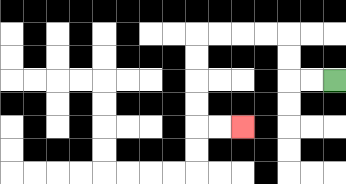{'start': '[14, 3]', 'end': '[10, 5]', 'path_directions': 'L,L,U,U,L,L,L,L,D,D,D,D,R,R', 'path_coordinates': '[[14, 3], [13, 3], [12, 3], [12, 2], [12, 1], [11, 1], [10, 1], [9, 1], [8, 1], [8, 2], [8, 3], [8, 4], [8, 5], [9, 5], [10, 5]]'}